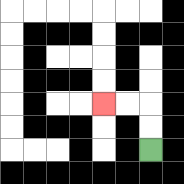{'start': '[6, 6]', 'end': '[4, 4]', 'path_directions': 'U,U,L,L', 'path_coordinates': '[[6, 6], [6, 5], [6, 4], [5, 4], [4, 4]]'}